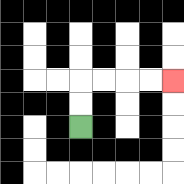{'start': '[3, 5]', 'end': '[7, 3]', 'path_directions': 'U,U,R,R,R,R', 'path_coordinates': '[[3, 5], [3, 4], [3, 3], [4, 3], [5, 3], [6, 3], [7, 3]]'}